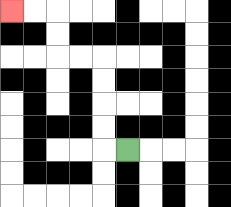{'start': '[5, 6]', 'end': '[0, 0]', 'path_directions': 'L,U,U,U,U,L,L,U,U,L,L', 'path_coordinates': '[[5, 6], [4, 6], [4, 5], [4, 4], [4, 3], [4, 2], [3, 2], [2, 2], [2, 1], [2, 0], [1, 0], [0, 0]]'}